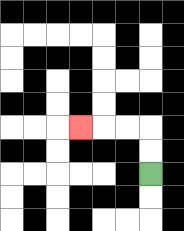{'start': '[6, 7]', 'end': '[3, 5]', 'path_directions': 'U,U,L,L,L', 'path_coordinates': '[[6, 7], [6, 6], [6, 5], [5, 5], [4, 5], [3, 5]]'}